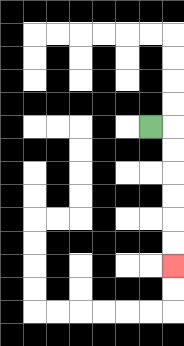{'start': '[6, 5]', 'end': '[7, 11]', 'path_directions': 'R,D,D,D,D,D,D', 'path_coordinates': '[[6, 5], [7, 5], [7, 6], [7, 7], [7, 8], [7, 9], [7, 10], [7, 11]]'}